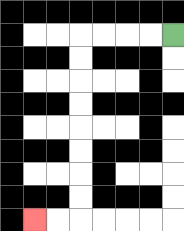{'start': '[7, 1]', 'end': '[1, 9]', 'path_directions': 'L,L,L,L,D,D,D,D,D,D,D,D,L,L', 'path_coordinates': '[[7, 1], [6, 1], [5, 1], [4, 1], [3, 1], [3, 2], [3, 3], [3, 4], [3, 5], [3, 6], [3, 7], [3, 8], [3, 9], [2, 9], [1, 9]]'}